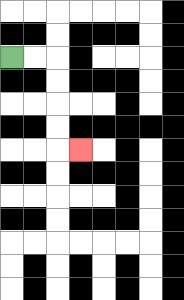{'start': '[0, 2]', 'end': '[3, 6]', 'path_directions': 'R,R,D,D,D,D,R', 'path_coordinates': '[[0, 2], [1, 2], [2, 2], [2, 3], [2, 4], [2, 5], [2, 6], [3, 6]]'}